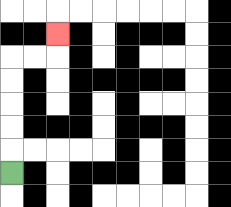{'start': '[0, 7]', 'end': '[2, 1]', 'path_directions': 'U,U,U,U,U,R,R,U', 'path_coordinates': '[[0, 7], [0, 6], [0, 5], [0, 4], [0, 3], [0, 2], [1, 2], [2, 2], [2, 1]]'}